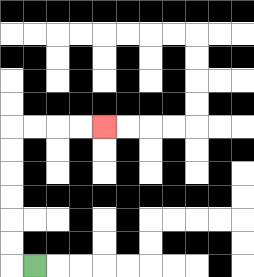{'start': '[1, 11]', 'end': '[4, 5]', 'path_directions': 'L,U,U,U,U,U,U,R,R,R,R', 'path_coordinates': '[[1, 11], [0, 11], [0, 10], [0, 9], [0, 8], [0, 7], [0, 6], [0, 5], [1, 5], [2, 5], [3, 5], [4, 5]]'}